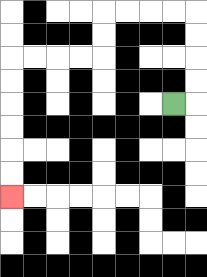{'start': '[7, 4]', 'end': '[0, 8]', 'path_directions': 'R,U,U,U,U,L,L,L,L,D,D,L,L,L,L,D,D,D,D,D,D', 'path_coordinates': '[[7, 4], [8, 4], [8, 3], [8, 2], [8, 1], [8, 0], [7, 0], [6, 0], [5, 0], [4, 0], [4, 1], [4, 2], [3, 2], [2, 2], [1, 2], [0, 2], [0, 3], [0, 4], [0, 5], [0, 6], [0, 7], [0, 8]]'}